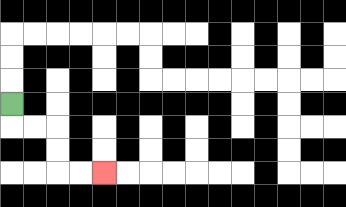{'start': '[0, 4]', 'end': '[4, 7]', 'path_directions': 'D,R,R,D,D,R,R', 'path_coordinates': '[[0, 4], [0, 5], [1, 5], [2, 5], [2, 6], [2, 7], [3, 7], [4, 7]]'}